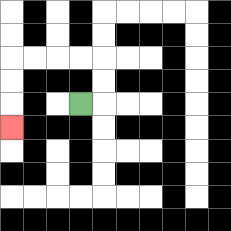{'start': '[3, 4]', 'end': '[0, 5]', 'path_directions': 'R,U,U,L,L,L,L,D,D,D', 'path_coordinates': '[[3, 4], [4, 4], [4, 3], [4, 2], [3, 2], [2, 2], [1, 2], [0, 2], [0, 3], [0, 4], [0, 5]]'}